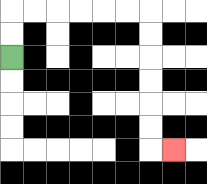{'start': '[0, 2]', 'end': '[7, 6]', 'path_directions': 'U,U,R,R,R,R,R,R,D,D,D,D,D,D,R', 'path_coordinates': '[[0, 2], [0, 1], [0, 0], [1, 0], [2, 0], [3, 0], [4, 0], [5, 0], [6, 0], [6, 1], [6, 2], [6, 3], [6, 4], [6, 5], [6, 6], [7, 6]]'}